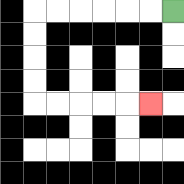{'start': '[7, 0]', 'end': '[6, 4]', 'path_directions': 'L,L,L,L,L,L,D,D,D,D,R,R,R,R,R', 'path_coordinates': '[[7, 0], [6, 0], [5, 0], [4, 0], [3, 0], [2, 0], [1, 0], [1, 1], [1, 2], [1, 3], [1, 4], [2, 4], [3, 4], [4, 4], [5, 4], [6, 4]]'}